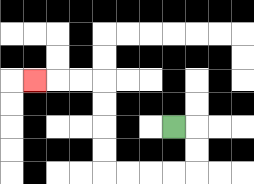{'start': '[7, 5]', 'end': '[1, 3]', 'path_directions': 'R,D,D,L,L,L,L,U,U,U,U,L,L,L', 'path_coordinates': '[[7, 5], [8, 5], [8, 6], [8, 7], [7, 7], [6, 7], [5, 7], [4, 7], [4, 6], [4, 5], [4, 4], [4, 3], [3, 3], [2, 3], [1, 3]]'}